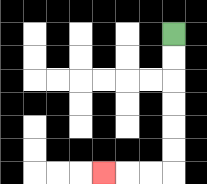{'start': '[7, 1]', 'end': '[4, 7]', 'path_directions': 'D,D,D,D,D,D,L,L,L', 'path_coordinates': '[[7, 1], [7, 2], [7, 3], [7, 4], [7, 5], [7, 6], [7, 7], [6, 7], [5, 7], [4, 7]]'}